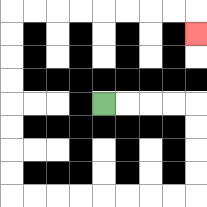{'start': '[4, 4]', 'end': '[8, 1]', 'path_directions': 'R,R,R,R,D,D,D,D,L,L,L,L,L,L,L,L,U,U,U,U,U,U,U,U,R,R,R,R,R,R,R,R,D', 'path_coordinates': '[[4, 4], [5, 4], [6, 4], [7, 4], [8, 4], [8, 5], [8, 6], [8, 7], [8, 8], [7, 8], [6, 8], [5, 8], [4, 8], [3, 8], [2, 8], [1, 8], [0, 8], [0, 7], [0, 6], [0, 5], [0, 4], [0, 3], [0, 2], [0, 1], [0, 0], [1, 0], [2, 0], [3, 0], [4, 0], [5, 0], [6, 0], [7, 0], [8, 0], [8, 1]]'}